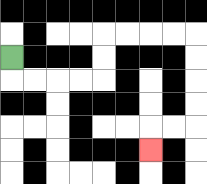{'start': '[0, 2]', 'end': '[6, 6]', 'path_directions': 'D,R,R,R,R,U,U,R,R,R,R,D,D,D,D,L,L,D', 'path_coordinates': '[[0, 2], [0, 3], [1, 3], [2, 3], [3, 3], [4, 3], [4, 2], [4, 1], [5, 1], [6, 1], [7, 1], [8, 1], [8, 2], [8, 3], [8, 4], [8, 5], [7, 5], [6, 5], [6, 6]]'}